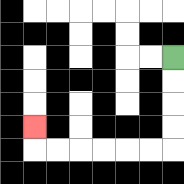{'start': '[7, 2]', 'end': '[1, 5]', 'path_directions': 'D,D,D,D,L,L,L,L,L,L,U', 'path_coordinates': '[[7, 2], [7, 3], [7, 4], [7, 5], [7, 6], [6, 6], [5, 6], [4, 6], [3, 6], [2, 6], [1, 6], [1, 5]]'}